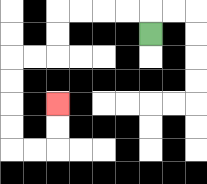{'start': '[6, 1]', 'end': '[2, 4]', 'path_directions': 'U,L,L,L,L,D,D,L,L,D,D,D,D,R,R,U,U', 'path_coordinates': '[[6, 1], [6, 0], [5, 0], [4, 0], [3, 0], [2, 0], [2, 1], [2, 2], [1, 2], [0, 2], [0, 3], [0, 4], [0, 5], [0, 6], [1, 6], [2, 6], [2, 5], [2, 4]]'}